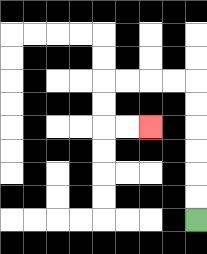{'start': '[8, 9]', 'end': '[6, 5]', 'path_directions': 'U,U,U,U,U,U,L,L,L,L,D,D,R,R', 'path_coordinates': '[[8, 9], [8, 8], [8, 7], [8, 6], [8, 5], [8, 4], [8, 3], [7, 3], [6, 3], [5, 3], [4, 3], [4, 4], [4, 5], [5, 5], [6, 5]]'}